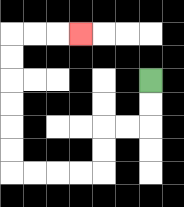{'start': '[6, 3]', 'end': '[3, 1]', 'path_directions': 'D,D,L,L,D,D,L,L,L,L,U,U,U,U,U,U,R,R,R', 'path_coordinates': '[[6, 3], [6, 4], [6, 5], [5, 5], [4, 5], [4, 6], [4, 7], [3, 7], [2, 7], [1, 7], [0, 7], [0, 6], [0, 5], [0, 4], [0, 3], [0, 2], [0, 1], [1, 1], [2, 1], [3, 1]]'}